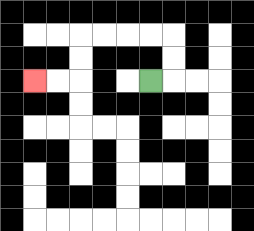{'start': '[6, 3]', 'end': '[1, 3]', 'path_directions': 'R,U,U,L,L,L,L,D,D,L,L', 'path_coordinates': '[[6, 3], [7, 3], [7, 2], [7, 1], [6, 1], [5, 1], [4, 1], [3, 1], [3, 2], [3, 3], [2, 3], [1, 3]]'}